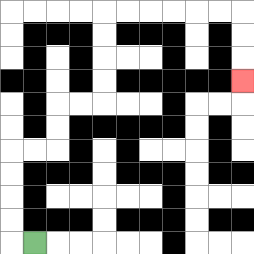{'start': '[1, 10]', 'end': '[10, 3]', 'path_directions': 'L,U,U,U,U,R,R,U,U,R,R,U,U,U,U,R,R,R,R,R,R,D,D,D', 'path_coordinates': '[[1, 10], [0, 10], [0, 9], [0, 8], [0, 7], [0, 6], [1, 6], [2, 6], [2, 5], [2, 4], [3, 4], [4, 4], [4, 3], [4, 2], [4, 1], [4, 0], [5, 0], [6, 0], [7, 0], [8, 0], [9, 0], [10, 0], [10, 1], [10, 2], [10, 3]]'}